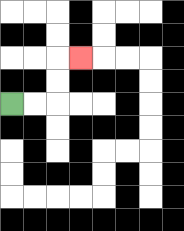{'start': '[0, 4]', 'end': '[3, 2]', 'path_directions': 'R,R,U,U,R', 'path_coordinates': '[[0, 4], [1, 4], [2, 4], [2, 3], [2, 2], [3, 2]]'}